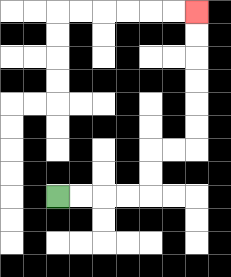{'start': '[2, 8]', 'end': '[8, 0]', 'path_directions': 'R,R,R,R,U,U,R,R,U,U,U,U,U,U', 'path_coordinates': '[[2, 8], [3, 8], [4, 8], [5, 8], [6, 8], [6, 7], [6, 6], [7, 6], [8, 6], [8, 5], [8, 4], [8, 3], [8, 2], [8, 1], [8, 0]]'}